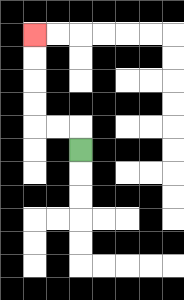{'start': '[3, 6]', 'end': '[1, 1]', 'path_directions': 'U,L,L,U,U,U,U', 'path_coordinates': '[[3, 6], [3, 5], [2, 5], [1, 5], [1, 4], [1, 3], [1, 2], [1, 1]]'}